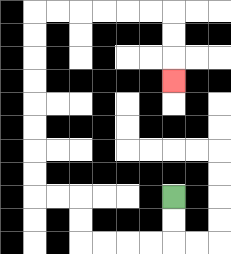{'start': '[7, 8]', 'end': '[7, 3]', 'path_directions': 'D,D,L,L,L,L,U,U,L,L,U,U,U,U,U,U,U,U,R,R,R,R,R,R,D,D,D', 'path_coordinates': '[[7, 8], [7, 9], [7, 10], [6, 10], [5, 10], [4, 10], [3, 10], [3, 9], [3, 8], [2, 8], [1, 8], [1, 7], [1, 6], [1, 5], [1, 4], [1, 3], [1, 2], [1, 1], [1, 0], [2, 0], [3, 0], [4, 0], [5, 0], [6, 0], [7, 0], [7, 1], [7, 2], [7, 3]]'}